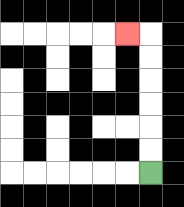{'start': '[6, 7]', 'end': '[5, 1]', 'path_directions': 'U,U,U,U,U,U,L', 'path_coordinates': '[[6, 7], [6, 6], [6, 5], [6, 4], [6, 3], [6, 2], [6, 1], [5, 1]]'}